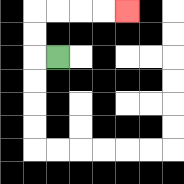{'start': '[2, 2]', 'end': '[5, 0]', 'path_directions': 'L,U,U,R,R,R,R', 'path_coordinates': '[[2, 2], [1, 2], [1, 1], [1, 0], [2, 0], [3, 0], [4, 0], [5, 0]]'}